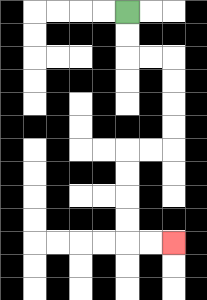{'start': '[5, 0]', 'end': '[7, 10]', 'path_directions': 'D,D,R,R,D,D,D,D,L,L,D,D,D,D,R,R', 'path_coordinates': '[[5, 0], [5, 1], [5, 2], [6, 2], [7, 2], [7, 3], [7, 4], [7, 5], [7, 6], [6, 6], [5, 6], [5, 7], [5, 8], [5, 9], [5, 10], [6, 10], [7, 10]]'}